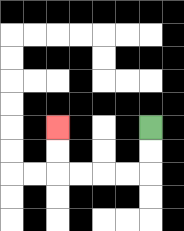{'start': '[6, 5]', 'end': '[2, 5]', 'path_directions': 'D,D,L,L,L,L,U,U', 'path_coordinates': '[[6, 5], [6, 6], [6, 7], [5, 7], [4, 7], [3, 7], [2, 7], [2, 6], [2, 5]]'}